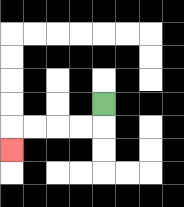{'start': '[4, 4]', 'end': '[0, 6]', 'path_directions': 'D,L,L,L,L,D', 'path_coordinates': '[[4, 4], [4, 5], [3, 5], [2, 5], [1, 5], [0, 5], [0, 6]]'}